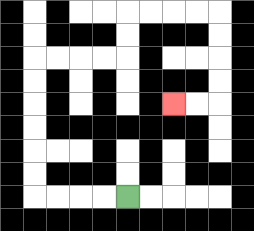{'start': '[5, 8]', 'end': '[7, 4]', 'path_directions': 'L,L,L,L,U,U,U,U,U,U,R,R,R,R,U,U,R,R,R,R,D,D,D,D,L,L', 'path_coordinates': '[[5, 8], [4, 8], [3, 8], [2, 8], [1, 8], [1, 7], [1, 6], [1, 5], [1, 4], [1, 3], [1, 2], [2, 2], [3, 2], [4, 2], [5, 2], [5, 1], [5, 0], [6, 0], [7, 0], [8, 0], [9, 0], [9, 1], [9, 2], [9, 3], [9, 4], [8, 4], [7, 4]]'}